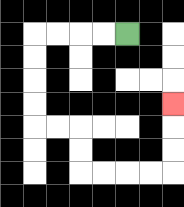{'start': '[5, 1]', 'end': '[7, 4]', 'path_directions': 'L,L,L,L,D,D,D,D,R,R,D,D,R,R,R,R,U,U,U', 'path_coordinates': '[[5, 1], [4, 1], [3, 1], [2, 1], [1, 1], [1, 2], [1, 3], [1, 4], [1, 5], [2, 5], [3, 5], [3, 6], [3, 7], [4, 7], [5, 7], [6, 7], [7, 7], [7, 6], [7, 5], [7, 4]]'}